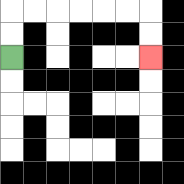{'start': '[0, 2]', 'end': '[6, 2]', 'path_directions': 'U,U,R,R,R,R,R,R,D,D', 'path_coordinates': '[[0, 2], [0, 1], [0, 0], [1, 0], [2, 0], [3, 0], [4, 0], [5, 0], [6, 0], [6, 1], [6, 2]]'}